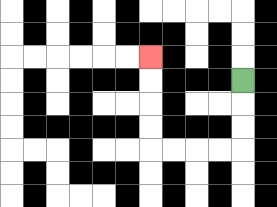{'start': '[10, 3]', 'end': '[6, 2]', 'path_directions': 'D,D,D,L,L,L,L,U,U,U,U', 'path_coordinates': '[[10, 3], [10, 4], [10, 5], [10, 6], [9, 6], [8, 6], [7, 6], [6, 6], [6, 5], [6, 4], [6, 3], [6, 2]]'}